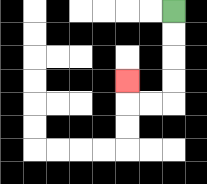{'start': '[7, 0]', 'end': '[5, 3]', 'path_directions': 'D,D,D,D,L,L,U', 'path_coordinates': '[[7, 0], [7, 1], [7, 2], [7, 3], [7, 4], [6, 4], [5, 4], [5, 3]]'}